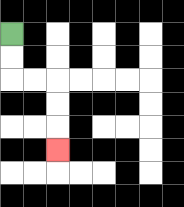{'start': '[0, 1]', 'end': '[2, 6]', 'path_directions': 'D,D,R,R,D,D,D', 'path_coordinates': '[[0, 1], [0, 2], [0, 3], [1, 3], [2, 3], [2, 4], [2, 5], [2, 6]]'}